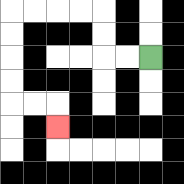{'start': '[6, 2]', 'end': '[2, 5]', 'path_directions': 'L,L,U,U,L,L,L,L,D,D,D,D,R,R,D', 'path_coordinates': '[[6, 2], [5, 2], [4, 2], [4, 1], [4, 0], [3, 0], [2, 0], [1, 0], [0, 0], [0, 1], [0, 2], [0, 3], [0, 4], [1, 4], [2, 4], [2, 5]]'}